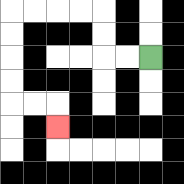{'start': '[6, 2]', 'end': '[2, 5]', 'path_directions': 'L,L,U,U,L,L,L,L,D,D,D,D,R,R,D', 'path_coordinates': '[[6, 2], [5, 2], [4, 2], [4, 1], [4, 0], [3, 0], [2, 0], [1, 0], [0, 0], [0, 1], [0, 2], [0, 3], [0, 4], [1, 4], [2, 4], [2, 5]]'}